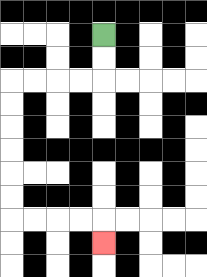{'start': '[4, 1]', 'end': '[4, 10]', 'path_directions': 'D,D,L,L,L,L,D,D,D,D,D,D,R,R,R,R,D', 'path_coordinates': '[[4, 1], [4, 2], [4, 3], [3, 3], [2, 3], [1, 3], [0, 3], [0, 4], [0, 5], [0, 6], [0, 7], [0, 8], [0, 9], [1, 9], [2, 9], [3, 9], [4, 9], [4, 10]]'}